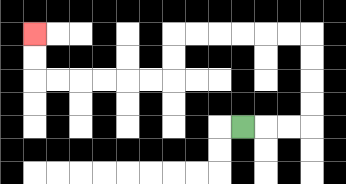{'start': '[10, 5]', 'end': '[1, 1]', 'path_directions': 'R,R,R,U,U,U,U,L,L,L,L,L,L,D,D,L,L,L,L,L,L,U,U', 'path_coordinates': '[[10, 5], [11, 5], [12, 5], [13, 5], [13, 4], [13, 3], [13, 2], [13, 1], [12, 1], [11, 1], [10, 1], [9, 1], [8, 1], [7, 1], [7, 2], [7, 3], [6, 3], [5, 3], [4, 3], [3, 3], [2, 3], [1, 3], [1, 2], [1, 1]]'}